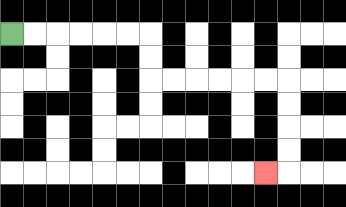{'start': '[0, 1]', 'end': '[11, 7]', 'path_directions': 'R,R,R,R,R,R,D,D,R,R,R,R,R,R,D,D,D,D,L', 'path_coordinates': '[[0, 1], [1, 1], [2, 1], [3, 1], [4, 1], [5, 1], [6, 1], [6, 2], [6, 3], [7, 3], [8, 3], [9, 3], [10, 3], [11, 3], [12, 3], [12, 4], [12, 5], [12, 6], [12, 7], [11, 7]]'}